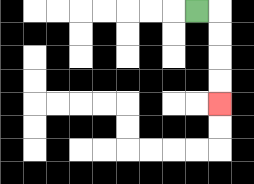{'start': '[8, 0]', 'end': '[9, 4]', 'path_directions': 'R,D,D,D,D', 'path_coordinates': '[[8, 0], [9, 0], [9, 1], [9, 2], [9, 3], [9, 4]]'}